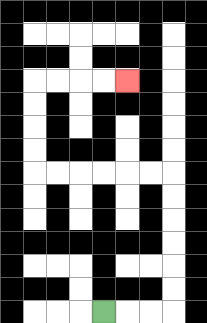{'start': '[4, 13]', 'end': '[5, 3]', 'path_directions': 'R,R,R,U,U,U,U,U,U,L,L,L,L,L,L,U,U,U,U,R,R,R,R', 'path_coordinates': '[[4, 13], [5, 13], [6, 13], [7, 13], [7, 12], [7, 11], [7, 10], [7, 9], [7, 8], [7, 7], [6, 7], [5, 7], [4, 7], [3, 7], [2, 7], [1, 7], [1, 6], [1, 5], [1, 4], [1, 3], [2, 3], [3, 3], [4, 3], [5, 3]]'}